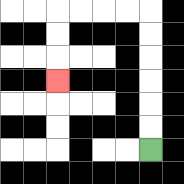{'start': '[6, 6]', 'end': '[2, 3]', 'path_directions': 'U,U,U,U,U,U,L,L,L,L,D,D,D', 'path_coordinates': '[[6, 6], [6, 5], [6, 4], [6, 3], [6, 2], [6, 1], [6, 0], [5, 0], [4, 0], [3, 0], [2, 0], [2, 1], [2, 2], [2, 3]]'}